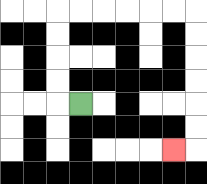{'start': '[3, 4]', 'end': '[7, 6]', 'path_directions': 'L,U,U,U,U,R,R,R,R,R,R,D,D,D,D,D,D,L', 'path_coordinates': '[[3, 4], [2, 4], [2, 3], [2, 2], [2, 1], [2, 0], [3, 0], [4, 0], [5, 0], [6, 0], [7, 0], [8, 0], [8, 1], [8, 2], [8, 3], [8, 4], [8, 5], [8, 6], [7, 6]]'}